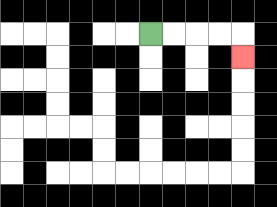{'start': '[6, 1]', 'end': '[10, 2]', 'path_directions': 'R,R,R,R,D', 'path_coordinates': '[[6, 1], [7, 1], [8, 1], [9, 1], [10, 1], [10, 2]]'}